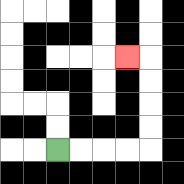{'start': '[2, 6]', 'end': '[5, 2]', 'path_directions': 'R,R,R,R,U,U,U,U,L', 'path_coordinates': '[[2, 6], [3, 6], [4, 6], [5, 6], [6, 6], [6, 5], [6, 4], [6, 3], [6, 2], [5, 2]]'}